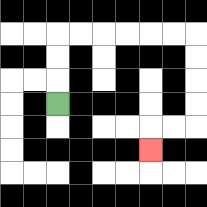{'start': '[2, 4]', 'end': '[6, 6]', 'path_directions': 'U,U,U,R,R,R,R,R,R,D,D,D,D,L,L,D', 'path_coordinates': '[[2, 4], [2, 3], [2, 2], [2, 1], [3, 1], [4, 1], [5, 1], [6, 1], [7, 1], [8, 1], [8, 2], [8, 3], [8, 4], [8, 5], [7, 5], [6, 5], [6, 6]]'}